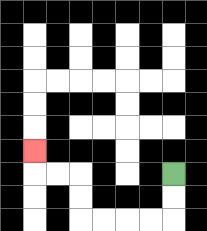{'start': '[7, 7]', 'end': '[1, 6]', 'path_directions': 'D,D,L,L,L,L,U,U,L,L,U', 'path_coordinates': '[[7, 7], [7, 8], [7, 9], [6, 9], [5, 9], [4, 9], [3, 9], [3, 8], [3, 7], [2, 7], [1, 7], [1, 6]]'}